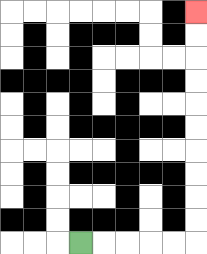{'start': '[3, 10]', 'end': '[8, 0]', 'path_directions': 'R,R,R,R,R,U,U,U,U,U,U,U,U,U,U', 'path_coordinates': '[[3, 10], [4, 10], [5, 10], [6, 10], [7, 10], [8, 10], [8, 9], [8, 8], [8, 7], [8, 6], [8, 5], [8, 4], [8, 3], [8, 2], [8, 1], [8, 0]]'}